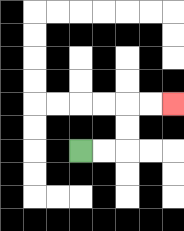{'start': '[3, 6]', 'end': '[7, 4]', 'path_directions': 'R,R,U,U,R,R', 'path_coordinates': '[[3, 6], [4, 6], [5, 6], [5, 5], [5, 4], [6, 4], [7, 4]]'}